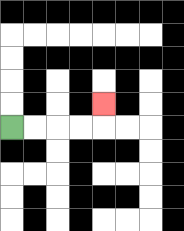{'start': '[0, 5]', 'end': '[4, 4]', 'path_directions': 'R,R,R,R,U', 'path_coordinates': '[[0, 5], [1, 5], [2, 5], [3, 5], [4, 5], [4, 4]]'}